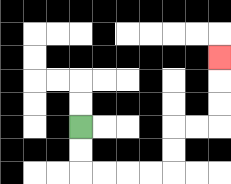{'start': '[3, 5]', 'end': '[9, 2]', 'path_directions': 'D,D,R,R,R,R,U,U,R,R,U,U,U', 'path_coordinates': '[[3, 5], [3, 6], [3, 7], [4, 7], [5, 7], [6, 7], [7, 7], [7, 6], [7, 5], [8, 5], [9, 5], [9, 4], [9, 3], [9, 2]]'}